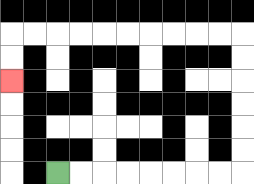{'start': '[2, 7]', 'end': '[0, 3]', 'path_directions': 'R,R,R,R,R,R,R,R,U,U,U,U,U,U,L,L,L,L,L,L,L,L,L,L,D,D', 'path_coordinates': '[[2, 7], [3, 7], [4, 7], [5, 7], [6, 7], [7, 7], [8, 7], [9, 7], [10, 7], [10, 6], [10, 5], [10, 4], [10, 3], [10, 2], [10, 1], [9, 1], [8, 1], [7, 1], [6, 1], [5, 1], [4, 1], [3, 1], [2, 1], [1, 1], [0, 1], [0, 2], [0, 3]]'}